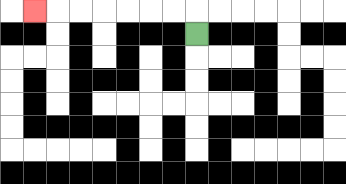{'start': '[8, 1]', 'end': '[1, 0]', 'path_directions': 'U,L,L,L,L,L,L,L', 'path_coordinates': '[[8, 1], [8, 0], [7, 0], [6, 0], [5, 0], [4, 0], [3, 0], [2, 0], [1, 0]]'}